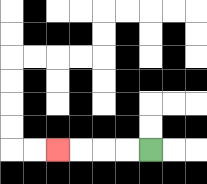{'start': '[6, 6]', 'end': '[2, 6]', 'path_directions': 'L,L,L,L', 'path_coordinates': '[[6, 6], [5, 6], [4, 6], [3, 6], [2, 6]]'}